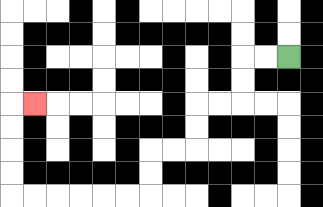{'start': '[12, 2]', 'end': '[1, 4]', 'path_directions': 'L,L,D,D,L,L,D,D,L,L,D,D,L,L,L,L,L,L,U,U,U,U,R', 'path_coordinates': '[[12, 2], [11, 2], [10, 2], [10, 3], [10, 4], [9, 4], [8, 4], [8, 5], [8, 6], [7, 6], [6, 6], [6, 7], [6, 8], [5, 8], [4, 8], [3, 8], [2, 8], [1, 8], [0, 8], [0, 7], [0, 6], [0, 5], [0, 4], [1, 4]]'}